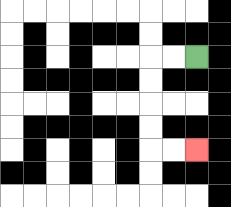{'start': '[8, 2]', 'end': '[8, 6]', 'path_directions': 'L,L,D,D,D,D,R,R', 'path_coordinates': '[[8, 2], [7, 2], [6, 2], [6, 3], [6, 4], [6, 5], [6, 6], [7, 6], [8, 6]]'}